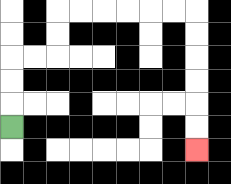{'start': '[0, 5]', 'end': '[8, 6]', 'path_directions': 'U,U,U,R,R,U,U,R,R,R,R,R,R,D,D,D,D,D,D', 'path_coordinates': '[[0, 5], [0, 4], [0, 3], [0, 2], [1, 2], [2, 2], [2, 1], [2, 0], [3, 0], [4, 0], [5, 0], [6, 0], [7, 0], [8, 0], [8, 1], [8, 2], [8, 3], [8, 4], [8, 5], [8, 6]]'}